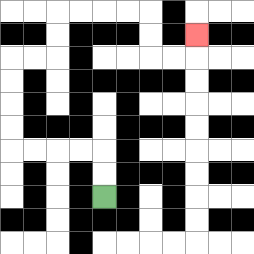{'start': '[4, 8]', 'end': '[8, 1]', 'path_directions': 'U,U,L,L,L,L,U,U,U,U,R,R,U,U,R,R,R,R,D,D,R,R,U', 'path_coordinates': '[[4, 8], [4, 7], [4, 6], [3, 6], [2, 6], [1, 6], [0, 6], [0, 5], [0, 4], [0, 3], [0, 2], [1, 2], [2, 2], [2, 1], [2, 0], [3, 0], [4, 0], [5, 0], [6, 0], [6, 1], [6, 2], [7, 2], [8, 2], [8, 1]]'}